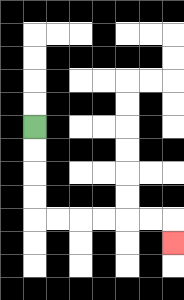{'start': '[1, 5]', 'end': '[7, 10]', 'path_directions': 'D,D,D,D,R,R,R,R,R,R,D', 'path_coordinates': '[[1, 5], [1, 6], [1, 7], [1, 8], [1, 9], [2, 9], [3, 9], [4, 9], [5, 9], [6, 9], [7, 9], [7, 10]]'}